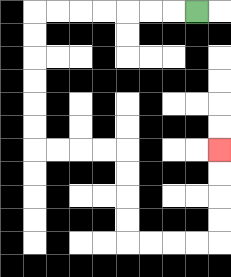{'start': '[8, 0]', 'end': '[9, 6]', 'path_directions': 'L,L,L,L,L,L,L,D,D,D,D,D,D,R,R,R,R,D,D,D,D,R,R,R,R,U,U,U,U', 'path_coordinates': '[[8, 0], [7, 0], [6, 0], [5, 0], [4, 0], [3, 0], [2, 0], [1, 0], [1, 1], [1, 2], [1, 3], [1, 4], [1, 5], [1, 6], [2, 6], [3, 6], [4, 6], [5, 6], [5, 7], [5, 8], [5, 9], [5, 10], [6, 10], [7, 10], [8, 10], [9, 10], [9, 9], [9, 8], [9, 7], [9, 6]]'}